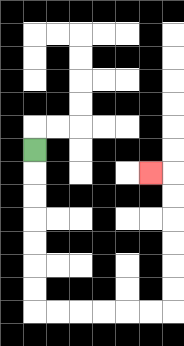{'start': '[1, 6]', 'end': '[6, 7]', 'path_directions': 'D,D,D,D,D,D,D,R,R,R,R,R,R,U,U,U,U,U,U,L', 'path_coordinates': '[[1, 6], [1, 7], [1, 8], [1, 9], [1, 10], [1, 11], [1, 12], [1, 13], [2, 13], [3, 13], [4, 13], [5, 13], [6, 13], [7, 13], [7, 12], [7, 11], [7, 10], [7, 9], [7, 8], [7, 7], [6, 7]]'}